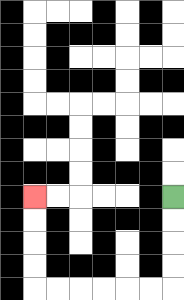{'start': '[7, 8]', 'end': '[1, 8]', 'path_directions': 'D,D,D,D,L,L,L,L,L,L,U,U,U,U', 'path_coordinates': '[[7, 8], [7, 9], [7, 10], [7, 11], [7, 12], [6, 12], [5, 12], [4, 12], [3, 12], [2, 12], [1, 12], [1, 11], [1, 10], [1, 9], [1, 8]]'}